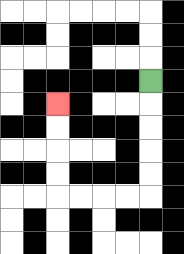{'start': '[6, 3]', 'end': '[2, 4]', 'path_directions': 'D,D,D,D,D,L,L,L,L,U,U,U,U', 'path_coordinates': '[[6, 3], [6, 4], [6, 5], [6, 6], [6, 7], [6, 8], [5, 8], [4, 8], [3, 8], [2, 8], [2, 7], [2, 6], [2, 5], [2, 4]]'}